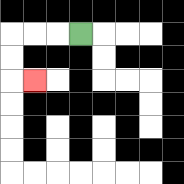{'start': '[3, 1]', 'end': '[1, 3]', 'path_directions': 'L,L,L,D,D,R', 'path_coordinates': '[[3, 1], [2, 1], [1, 1], [0, 1], [0, 2], [0, 3], [1, 3]]'}